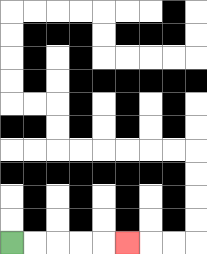{'start': '[0, 10]', 'end': '[5, 10]', 'path_directions': 'R,R,R,R,R', 'path_coordinates': '[[0, 10], [1, 10], [2, 10], [3, 10], [4, 10], [5, 10]]'}